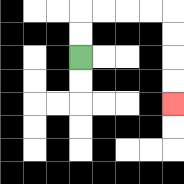{'start': '[3, 2]', 'end': '[7, 4]', 'path_directions': 'U,U,R,R,R,R,D,D,D,D', 'path_coordinates': '[[3, 2], [3, 1], [3, 0], [4, 0], [5, 0], [6, 0], [7, 0], [7, 1], [7, 2], [7, 3], [7, 4]]'}